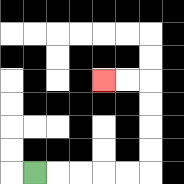{'start': '[1, 7]', 'end': '[4, 3]', 'path_directions': 'R,R,R,R,R,U,U,U,U,L,L', 'path_coordinates': '[[1, 7], [2, 7], [3, 7], [4, 7], [5, 7], [6, 7], [6, 6], [6, 5], [6, 4], [6, 3], [5, 3], [4, 3]]'}